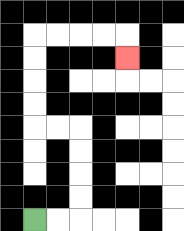{'start': '[1, 9]', 'end': '[5, 2]', 'path_directions': 'R,R,U,U,U,U,L,L,U,U,U,U,R,R,R,R,D', 'path_coordinates': '[[1, 9], [2, 9], [3, 9], [3, 8], [3, 7], [3, 6], [3, 5], [2, 5], [1, 5], [1, 4], [1, 3], [1, 2], [1, 1], [2, 1], [3, 1], [4, 1], [5, 1], [5, 2]]'}